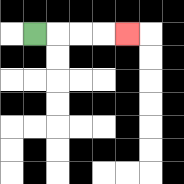{'start': '[1, 1]', 'end': '[5, 1]', 'path_directions': 'R,R,R,R', 'path_coordinates': '[[1, 1], [2, 1], [3, 1], [4, 1], [5, 1]]'}